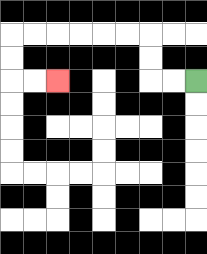{'start': '[8, 3]', 'end': '[2, 3]', 'path_directions': 'L,L,U,U,L,L,L,L,L,L,D,D,R,R', 'path_coordinates': '[[8, 3], [7, 3], [6, 3], [6, 2], [6, 1], [5, 1], [4, 1], [3, 1], [2, 1], [1, 1], [0, 1], [0, 2], [0, 3], [1, 3], [2, 3]]'}